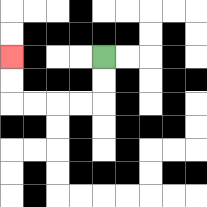{'start': '[4, 2]', 'end': '[0, 2]', 'path_directions': 'D,D,L,L,L,L,U,U', 'path_coordinates': '[[4, 2], [4, 3], [4, 4], [3, 4], [2, 4], [1, 4], [0, 4], [0, 3], [0, 2]]'}